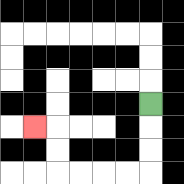{'start': '[6, 4]', 'end': '[1, 5]', 'path_directions': 'D,D,D,L,L,L,L,U,U,L', 'path_coordinates': '[[6, 4], [6, 5], [6, 6], [6, 7], [5, 7], [4, 7], [3, 7], [2, 7], [2, 6], [2, 5], [1, 5]]'}